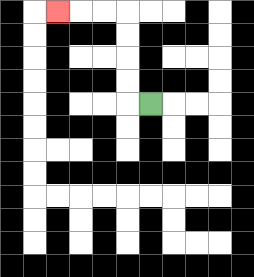{'start': '[6, 4]', 'end': '[2, 0]', 'path_directions': 'L,U,U,U,U,L,L,L', 'path_coordinates': '[[6, 4], [5, 4], [5, 3], [5, 2], [5, 1], [5, 0], [4, 0], [3, 0], [2, 0]]'}